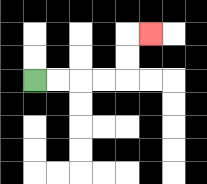{'start': '[1, 3]', 'end': '[6, 1]', 'path_directions': 'R,R,R,R,U,U,R', 'path_coordinates': '[[1, 3], [2, 3], [3, 3], [4, 3], [5, 3], [5, 2], [5, 1], [6, 1]]'}